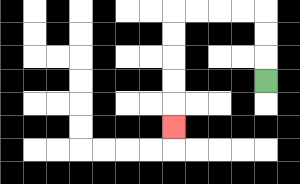{'start': '[11, 3]', 'end': '[7, 5]', 'path_directions': 'U,U,U,L,L,L,L,D,D,D,D,D', 'path_coordinates': '[[11, 3], [11, 2], [11, 1], [11, 0], [10, 0], [9, 0], [8, 0], [7, 0], [7, 1], [7, 2], [7, 3], [7, 4], [7, 5]]'}